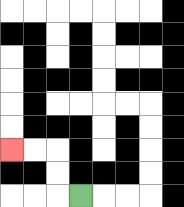{'start': '[3, 8]', 'end': '[0, 6]', 'path_directions': 'L,U,U,L,L', 'path_coordinates': '[[3, 8], [2, 8], [2, 7], [2, 6], [1, 6], [0, 6]]'}